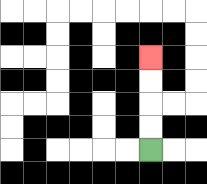{'start': '[6, 6]', 'end': '[6, 2]', 'path_directions': 'U,U,U,U', 'path_coordinates': '[[6, 6], [6, 5], [6, 4], [6, 3], [6, 2]]'}